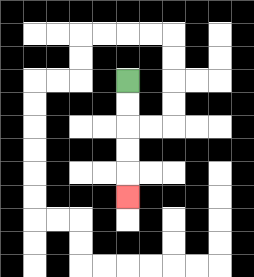{'start': '[5, 3]', 'end': '[5, 8]', 'path_directions': 'D,D,D,D,D', 'path_coordinates': '[[5, 3], [5, 4], [5, 5], [5, 6], [5, 7], [5, 8]]'}